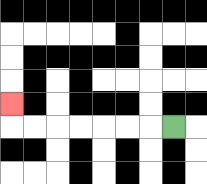{'start': '[7, 5]', 'end': '[0, 4]', 'path_directions': 'L,L,L,L,L,L,L,U', 'path_coordinates': '[[7, 5], [6, 5], [5, 5], [4, 5], [3, 5], [2, 5], [1, 5], [0, 5], [0, 4]]'}